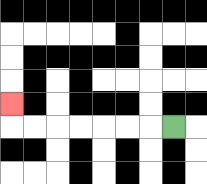{'start': '[7, 5]', 'end': '[0, 4]', 'path_directions': 'L,L,L,L,L,L,L,U', 'path_coordinates': '[[7, 5], [6, 5], [5, 5], [4, 5], [3, 5], [2, 5], [1, 5], [0, 5], [0, 4]]'}